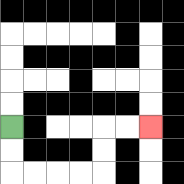{'start': '[0, 5]', 'end': '[6, 5]', 'path_directions': 'D,D,R,R,R,R,U,U,R,R', 'path_coordinates': '[[0, 5], [0, 6], [0, 7], [1, 7], [2, 7], [3, 7], [4, 7], [4, 6], [4, 5], [5, 5], [6, 5]]'}